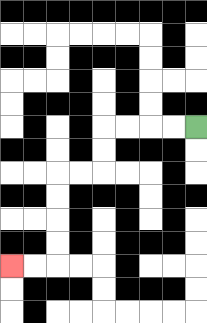{'start': '[8, 5]', 'end': '[0, 11]', 'path_directions': 'L,L,L,L,D,D,L,L,D,D,D,D,L,L', 'path_coordinates': '[[8, 5], [7, 5], [6, 5], [5, 5], [4, 5], [4, 6], [4, 7], [3, 7], [2, 7], [2, 8], [2, 9], [2, 10], [2, 11], [1, 11], [0, 11]]'}